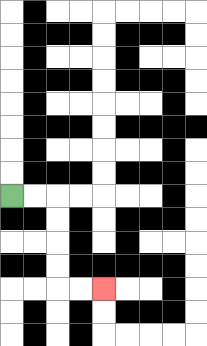{'start': '[0, 8]', 'end': '[4, 12]', 'path_directions': 'R,R,D,D,D,D,R,R', 'path_coordinates': '[[0, 8], [1, 8], [2, 8], [2, 9], [2, 10], [2, 11], [2, 12], [3, 12], [4, 12]]'}